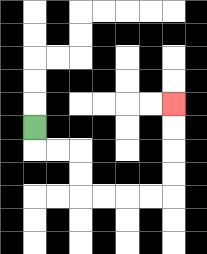{'start': '[1, 5]', 'end': '[7, 4]', 'path_directions': 'D,R,R,D,D,R,R,R,R,U,U,U,U', 'path_coordinates': '[[1, 5], [1, 6], [2, 6], [3, 6], [3, 7], [3, 8], [4, 8], [5, 8], [6, 8], [7, 8], [7, 7], [7, 6], [7, 5], [7, 4]]'}